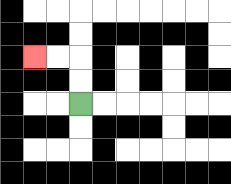{'start': '[3, 4]', 'end': '[1, 2]', 'path_directions': 'U,U,L,L', 'path_coordinates': '[[3, 4], [3, 3], [3, 2], [2, 2], [1, 2]]'}